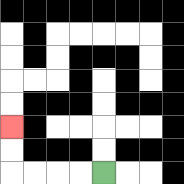{'start': '[4, 7]', 'end': '[0, 5]', 'path_directions': 'L,L,L,L,U,U', 'path_coordinates': '[[4, 7], [3, 7], [2, 7], [1, 7], [0, 7], [0, 6], [0, 5]]'}